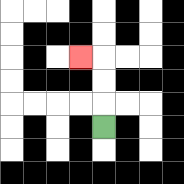{'start': '[4, 5]', 'end': '[3, 2]', 'path_directions': 'U,U,U,L', 'path_coordinates': '[[4, 5], [4, 4], [4, 3], [4, 2], [3, 2]]'}